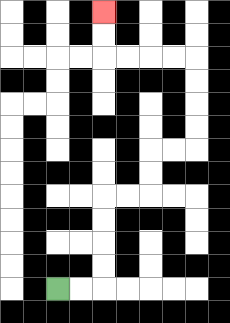{'start': '[2, 12]', 'end': '[4, 0]', 'path_directions': 'R,R,U,U,U,U,R,R,U,U,R,R,U,U,U,U,L,L,L,L,U,U', 'path_coordinates': '[[2, 12], [3, 12], [4, 12], [4, 11], [4, 10], [4, 9], [4, 8], [5, 8], [6, 8], [6, 7], [6, 6], [7, 6], [8, 6], [8, 5], [8, 4], [8, 3], [8, 2], [7, 2], [6, 2], [5, 2], [4, 2], [4, 1], [4, 0]]'}